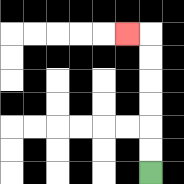{'start': '[6, 7]', 'end': '[5, 1]', 'path_directions': 'U,U,U,U,U,U,L', 'path_coordinates': '[[6, 7], [6, 6], [6, 5], [6, 4], [6, 3], [6, 2], [6, 1], [5, 1]]'}